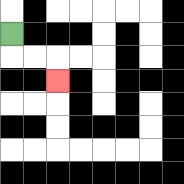{'start': '[0, 1]', 'end': '[2, 3]', 'path_directions': 'D,R,R,D', 'path_coordinates': '[[0, 1], [0, 2], [1, 2], [2, 2], [2, 3]]'}